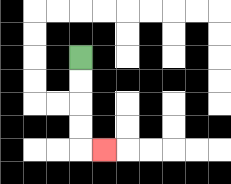{'start': '[3, 2]', 'end': '[4, 6]', 'path_directions': 'D,D,D,D,R', 'path_coordinates': '[[3, 2], [3, 3], [3, 4], [3, 5], [3, 6], [4, 6]]'}